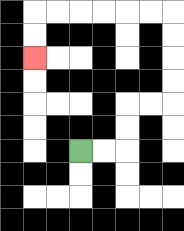{'start': '[3, 6]', 'end': '[1, 2]', 'path_directions': 'R,R,U,U,R,R,U,U,U,U,L,L,L,L,L,L,D,D', 'path_coordinates': '[[3, 6], [4, 6], [5, 6], [5, 5], [5, 4], [6, 4], [7, 4], [7, 3], [7, 2], [7, 1], [7, 0], [6, 0], [5, 0], [4, 0], [3, 0], [2, 0], [1, 0], [1, 1], [1, 2]]'}